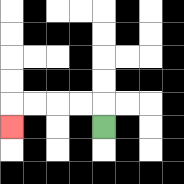{'start': '[4, 5]', 'end': '[0, 5]', 'path_directions': 'U,L,L,L,L,D', 'path_coordinates': '[[4, 5], [4, 4], [3, 4], [2, 4], [1, 4], [0, 4], [0, 5]]'}